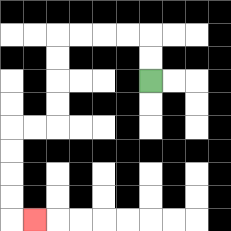{'start': '[6, 3]', 'end': '[1, 9]', 'path_directions': 'U,U,L,L,L,L,D,D,D,D,L,L,D,D,D,D,R', 'path_coordinates': '[[6, 3], [6, 2], [6, 1], [5, 1], [4, 1], [3, 1], [2, 1], [2, 2], [2, 3], [2, 4], [2, 5], [1, 5], [0, 5], [0, 6], [0, 7], [0, 8], [0, 9], [1, 9]]'}